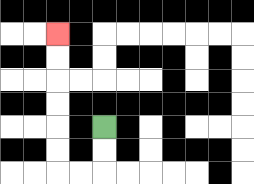{'start': '[4, 5]', 'end': '[2, 1]', 'path_directions': 'D,D,L,L,U,U,U,U,U,U', 'path_coordinates': '[[4, 5], [4, 6], [4, 7], [3, 7], [2, 7], [2, 6], [2, 5], [2, 4], [2, 3], [2, 2], [2, 1]]'}